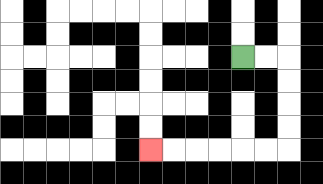{'start': '[10, 2]', 'end': '[6, 6]', 'path_directions': 'R,R,D,D,D,D,L,L,L,L,L,L', 'path_coordinates': '[[10, 2], [11, 2], [12, 2], [12, 3], [12, 4], [12, 5], [12, 6], [11, 6], [10, 6], [9, 6], [8, 6], [7, 6], [6, 6]]'}